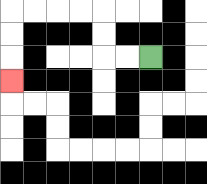{'start': '[6, 2]', 'end': '[0, 3]', 'path_directions': 'L,L,U,U,L,L,L,L,D,D,D', 'path_coordinates': '[[6, 2], [5, 2], [4, 2], [4, 1], [4, 0], [3, 0], [2, 0], [1, 0], [0, 0], [0, 1], [0, 2], [0, 3]]'}